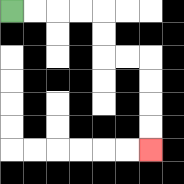{'start': '[0, 0]', 'end': '[6, 6]', 'path_directions': 'R,R,R,R,D,D,R,R,D,D,D,D', 'path_coordinates': '[[0, 0], [1, 0], [2, 0], [3, 0], [4, 0], [4, 1], [4, 2], [5, 2], [6, 2], [6, 3], [6, 4], [6, 5], [6, 6]]'}